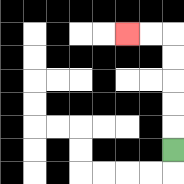{'start': '[7, 6]', 'end': '[5, 1]', 'path_directions': 'U,U,U,U,U,L,L', 'path_coordinates': '[[7, 6], [7, 5], [7, 4], [7, 3], [7, 2], [7, 1], [6, 1], [5, 1]]'}